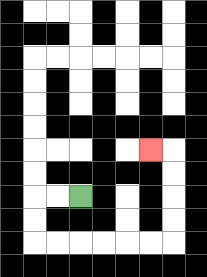{'start': '[3, 8]', 'end': '[6, 6]', 'path_directions': 'L,L,D,D,R,R,R,R,R,R,U,U,U,U,L', 'path_coordinates': '[[3, 8], [2, 8], [1, 8], [1, 9], [1, 10], [2, 10], [3, 10], [4, 10], [5, 10], [6, 10], [7, 10], [7, 9], [7, 8], [7, 7], [7, 6], [6, 6]]'}